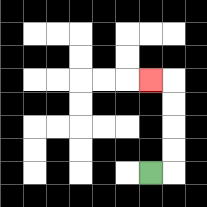{'start': '[6, 7]', 'end': '[6, 3]', 'path_directions': 'R,U,U,U,U,L', 'path_coordinates': '[[6, 7], [7, 7], [7, 6], [7, 5], [7, 4], [7, 3], [6, 3]]'}